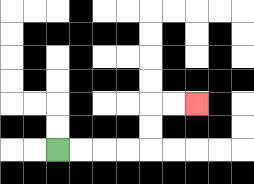{'start': '[2, 6]', 'end': '[8, 4]', 'path_directions': 'R,R,R,R,U,U,R,R', 'path_coordinates': '[[2, 6], [3, 6], [4, 6], [5, 6], [6, 6], [6, 5], [6, 4], [7, 4], [8, 4]]'}